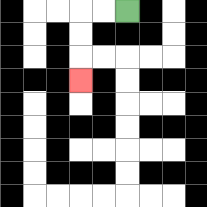{'start': '[5, 0]', 'end': '[3, 3]', 'path_directions': 'L,L,D,D,D', 'path_coordinates': '[[5, 0], [4, 0], [3, 0], [3, 1], [3, 2], [3, 3]]'}